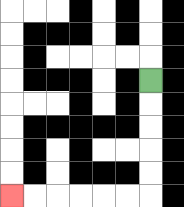{'start': '[6, 3]', 'end': '[0, 8]', 'path_directions': 'D,D,D,D,D,L,L,L,L,L,L', 'path_coordinates': '[[6, 3], [6, 4], [6, 5], [6, 6], [6, 7], [6, 8], [5, 8], [4, 8], [3, 8], [2, 8], [1, 8], [0, 8]]'}